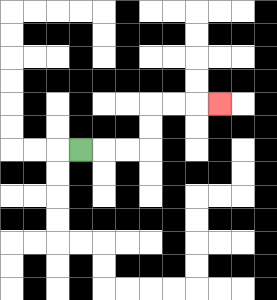{'start': '[3, 6]', 'end': '[9, 4]', 'path_directions': 'R,R,R,U,U,R,R,R', 'path_coordinates': '[[3, 6], [4, 6], [5, 6], [6, 6], [6, 5], [6, 4], [7, 4], [8, 4], [9, 4]]'}